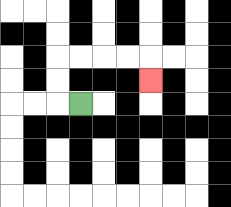{'start': '[3, 4]', 'end': '[6, 3]', 'path_directions': 'L,U,U,R,R,R,R,D', 'path_coordinates': '[[3, 4], [2, 4], [2, 3], [2, 2], [3, 2], [4, 2], [5, 2], [6, 2], [6, 3]]'}